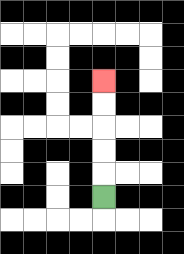{'start': '[4, 8]', 'end': '[4, 3]', 'path_directions': 'U,U,U,U,U', 'path_coordinates': '[[4, 8], [4, 7], [4, 6], [4, 5], [4, 4], [4, 3]]'}